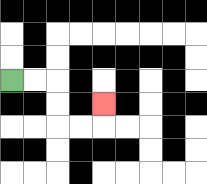{'start': '[0, 3]', 'end': '[4, 4]', 'path_directions': 'R,R,D,D,R,R,U', 'path_coordinates': '[[0, 3], [1, 3], [2, 3], [2, 4], [2, 5], [3, 5], [4, 5], [4, 4]]'}